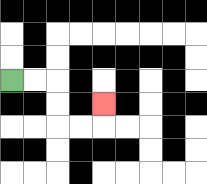{'start': '[0, 3]', 'end': '[4, 4]', 'path_directions': 'R,R,D,D,R,R,U', 'path_coordinates': '[[0, 3], [1, 3], [2, 3], [2, 4], [2, 5], [3, 5], [4, 5], [4, 4]]'}